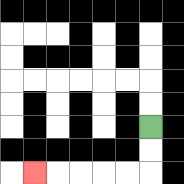{'start': '[6, 5]', 'end': '[1, 7]', 'path_directions': 'D,D,L,L,L,L,L', 'path_coordinates': '[[6, 5], [6, 6], [6, 7], [5, 7], [4, 7], [3, 7], [2, 7], [1, 7]]'}